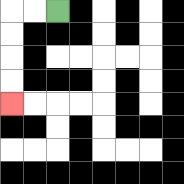{'start': '[2, 0]', 'end': '[0, 4]', 'path_directions': 'L,L,D,D,D,D', 'path_coordinates': '[[2, 0], [1, 0], [0, 0], [0, 1], [0, 2], [0, 3], [0, 4]]'}